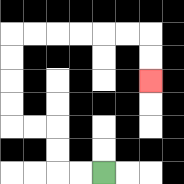{'start': '[4, 7]', 'end': '[6, 3]', 'path_directions': 'L,L,U,U,L,L,U,U,U,U,R,R,R,R,R,R,D,D', 'path_coordinates': '[[4, 7], [3, 7], [2, 7], [2, 6], [2, 5], [1, 5], [0, 5], [0, 4], [0, 3], [0, 2], [0, 1], [1, 1], [2, 1], [3, 1], [4, 1], [5, 1], [6, 1], [6, 2], [6, 3]]'}